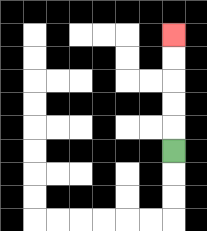{'start': '[7, 6]', 'end': '[7, 1]', 'path_directions': 'U,U,U,U,U', 'path_coordinates': '[[7, 6], [7, 5], [7, 4], [7, 3], [7, 2], [7, 1]]'}